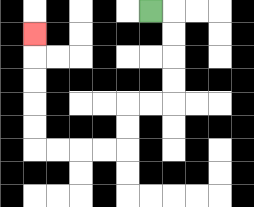{'start': '[6, 0]', 'end': '[1, 1]', 'path_directions': 'R,D,D,D,D,L,L,D,D,L,L,L,L,U,U,U,U,U', 'path_coordinates': '[[6, 0], [7, 0], [7, 1], [7, 2], [7, 3], [7, 4], [6, 4], [5, 4], [5, 5], [5, 6], [4, 6], [3, 6], [2, 6], [1, 6], [1, 5], [1, 4], [1, 3], [1, 2], [1, 1]]'}